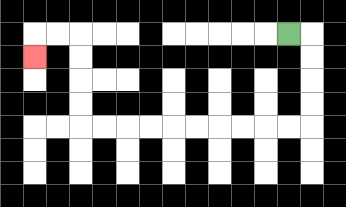{'start': '[12, 1]', 'end': '[1, 2]', 'path_directions': 'R,D,D,D,D,L,L,L,L,L,L,L,L,L,L,U,U,U,U,L,L,D', 'path_coordinates': '[[12, 1], [13, 1], [13, 2], [13, 3], [13, 4], [13, 5], [12, 5], [11, 5], [10, 5], [9, 5], [8, 5], [7, 5], [6, 5], [5, 5], [4, 5], [3, 5], [3, 4], [3, 3], [3, 2], [3, 1], [2, 1], [1, 1], [1, 2]]'}